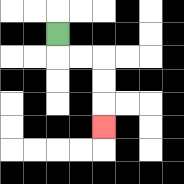{'start': '[2, 1]', 'end': '[4, 5]', 'path_directions': 'D,R,R,D,D,D', 'path_coordinates': '[[2, 1], [2, 2], [3, 2], [4, 2], [4, 3], [4, 4], [4, 5]]'}